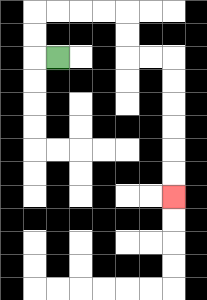{'start': '[2, 2]', 'end': '[7, 8]', 'path_directions': 'L,U,U,R,R,R,R,D,D,R,R,D,D,D,D,D,D', 'path_coordinates': '[[2, 2], [1, 2], [1, 1], [1, 0], [2, 0], [3, 0], [4, 0], [5, 0], [5, 1], [5, 2], [6, 2], [7, 2], [7, 3], [7, 4], [7, 5], [7, 6], [7, 7], [7, 8]]'}